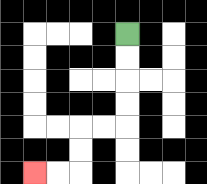{'start': '[5, 1]', 'end': '[1, 7]', 'path_directions': 'D,D,D,D,L,L,D,D,L,L', 'path_coordinates': '[[5, 1], [5, 2], [5, 3], [5, 4], [5, 5], [4, 5], [3, 5], [3, 6], [3, 7], [2, 7], [1, 7]]'}